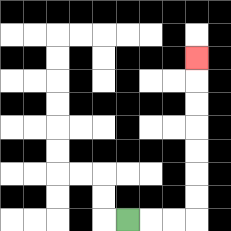{'start': '[5, 9]', 'end': '[8, 2]', 'path_directions': 'R,R,R,U,U,U,U,U,U,U', 'path_coordinates': '[[5, 9], [6, 9], [7, 9], [8, 9], [8, 8], [8, 7], [8, 6], [8, 5], [8, 4], [8, 3], [8, 2]]'}